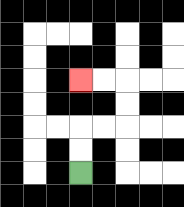{'start': '[3, 7]', 'end': '[3, 3]', 'path_directions': 'U,U,R,R,U,U,L,L', 'path_coordinates': '[[3, 7], [3, 6], [3, 5], [4, 5], [5, 5], [5, 4], [5, 3], [4, 3], [3, 3]]'}